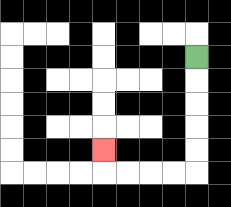{'start': '[8, 2]', 'end': '[4, 6]', 'path_directions': 'D,D,D,D,D,L,L,L,L,U', 'path_coordinates': '[[8, 2], [8, 3], [8, 4], [8, 5], [8, 6], [8, 7], [7, 7], [6, 7], [5, 7], [4, 7], [4, 6]]'}